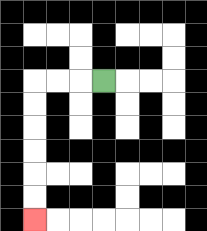{'start': '[4, 3]', 'end': '[1, 9]', 'path_directions': 'L,L,L,D,D,D,D,D,D', 'path_coordinates': '[[4, 3], [3, 3], [2, 3], [1, 3], [1, 4], [1, 5], [1, 6], [1, 7], [1, 8], [1, 9]]'}